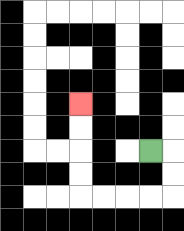{'start': '[6, 6]', 'end': '[3, 4]', 'path_directions': 'R,D,D,L,L,L,L,U,U,U,U', 'path_coordinates': '[[6, 6], [7, 6], [7, 7], [7, 8], [6, 8], [5, 8], [4, 8], [3, 8], [3, 7], [3, 6], [3, 5], [3, 4]]'}